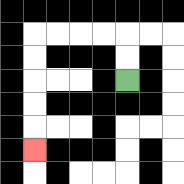{'start': '[5, 3]', 'end': '[1, 6]', 'path_directions': 'U,U,L,L,L,L,D,D,D,D,D', 'path_coordinates': '[[5, 3], [5, 2], [5, 1], [4, 1], [3, 1], [2, 1], [1, 1], [1, 2], [1, 3], [1, 4], [1, 5], [1, 6]]'}